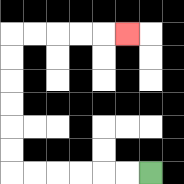{'start': '[6, 7]', 'end': '[5, 1]', 'path_directions': 'L,L,L,L,L,L,U,U,U,U,U,U,R,R,R,R,R', 'path_coordinates': '[[6, 7], [5, 7], [4, 7], [3, 7], [2, 7], [1, 7], [0, 7], [0, 6], [0, 5], [0, 4], [0, 3], [0, 2], [0, 1], [1, 1], [2, 1], [3, 1], [4, 1], [5, 1]]'}